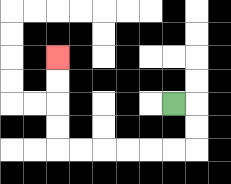{'start': '[7, 4]', 'end': '[2, 2]', 'path_directions': 'R,D,D,L,L,L,L,L,L,U,U,U,U', 'path_coordinates': '[[7, 4], [8, 4], [8, 5], [8, 6], [7, 6], [6, 6], [5, 6], [4, 6], [3, 6], [2, 6], [2, 5], [2, 4], [2, 3], [2, 2]]'}